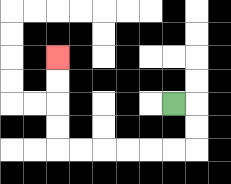{'start': '[7, 4]', 'end': '[2, 2]', 'path_directions': 'R,D,D,L,L,L,L,L,L,U,U,U,U', 'path_coordinates': '[[7, 4], [8, 4], [8, 5], [8, 6], [7, 6], [6, 6], [5, 6], [4, 6], [3, 6], [2, 6], [2, 5], [2, 4], [2, 3], [2, 2]]'}